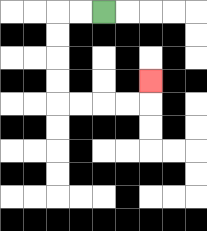{'start': '[4, 0]', 'end': '[6, 3]', 'path_directions': 'L,L,D,D,D,D,R,R,R,R,U', 'path_coordinates': '[[4, 0], [3, 0], [2, 0], [2, 1], [2, 2], [2, 3], [2, 4], [3, 4], [4, 4], [5, 4], [6, 4], [6, 3]]'}